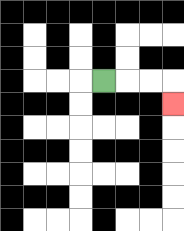{'start': '[4, 3]', 'end': '[7, 4]', 'path_directions': 'R,R,R,D', 'path_coordinates': '[[4, 3], [5, 3], [6, 3], [7, 3], [7, 4]]'}